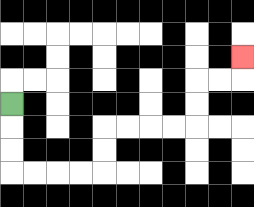{'start': '[0, 4]', 'end': '[10, 2]', 'path_directions': 'D,D,D,R,R,R,R,U,U,R,R,R,R,U,U,R,R,U', 'path_coordinates': '[[0, 4], [0, 5], [0, 6], [0, 7], [1, 7], [2, 7], [3, 7], [4, 7], [4, 6], [4, 5], [5, 5], [6, 5], [7, 5], [8, 5], [8, 4], [8, 3], [9, 3], [10, 3], [10, 2]]'}